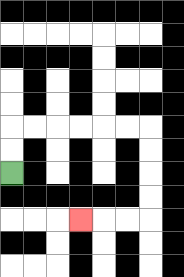{'start': '[0, 7]', 'end': '[3, 9]', 'path_directions': 'U,U,R,R,R,R,R,R,D,D,D,D,L,L,L', 'path_coordinates': '[[0, 7], [0, 6], [0, 5], [1, 5], [2, 5], [3, 5], [4, 5], [5, 5], [6, 5], [6, 6], [6, 7], [6, 8], [6, 9], [5, 9], [4, 9], [3, 9]]'}